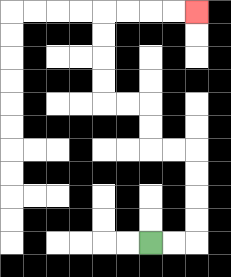{'start': '[6, 10]', 'end': '[8, 0]', 'path_directions': 'R,R,U,U,U,U,L,L,U,U,L,L,U,U,U,U,R,R,R,R', 'path_coordinates': '[[6, 10], [7, 10], [8, 10], [8, 9], [8, 8], [8, 7], [8, 6], [7, 6], [6, 6], [6, 5], [6, 4], [5, 4], [4, 4], [4, 3], [4, 2], [4, 1], [4, 0], [5, 0], [6, 0], [7, 0], [8, 0]]'}